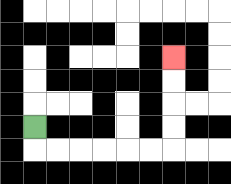{'start': '[1, 5]', 'end': '[7, 2]', 'path_directions': 'D,R,R,R,R,R,R,U,U,U,U', 'path_coordinates': '[[1, 5], [1, 6], [2, 6], [3, 6], [4, 6], [5, 6], [6, 6], [7, 6], [7, 5], [7, 4], [7, 3], [7, 2]]'}